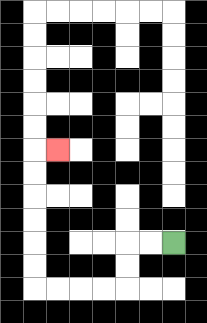{'start': '[7, 10]', 'end': '[2, 6]', 'path_directions': 'L,L,D,D,L,L,L,L,U,U,U,U,U,U,R', 'path_coordinates': '[[7, 10], [6, 10], [5, 10], [5, 11], [5, 12], [4, 12], [3, 12], [2, 12], [1, 12], [1, 11], [1, 10], [1, 9], [1, 8], [1, 7], [1, 6], [2, 6]]'}